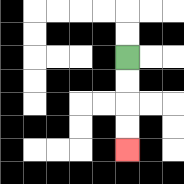{'start': '[5, 2]', 'end': '[5, 6]', 'path_directions': 'D,D,D,D', 'path_coordinates': '[[5, 2], [5, 3], [5, 4], [5, 5], [5, 6]]'}